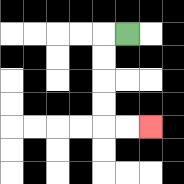{'start': '[5, 1]', 'end': '[6, 5]', 'path_directions': 'L,D,D,D,D,R,R', 'path_coordinates': '[[5, 1], [4, 1], [4, 2], [4, 3], [4, 4], [4, 5], [5, 5], [6, 5]]'}